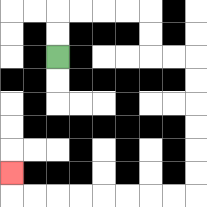{'start': '[2, 2]', 'end': '[0, 7]', 'path_directions': 'U,U,R,R,R,R,D,D,R,R,D,D,D,D,D,D,L,L,L,L,L,L,L,L,U', 'path_coordinates': '[[2, 2], [2, 1], [2, 0], [3, 0], [4, 0], [5, 0], [6, 0], [6, 1], [6, 2], [7, 2], [8, 2], [8, 3], [8, 4], [8, 5], [8, 6], [8, 7], [8, 8], [7, 8], [6, 8], [5, 8], [4, 8], [3, 8], [2, 8], [1, 8], [0, 8], [0, 7]]'}